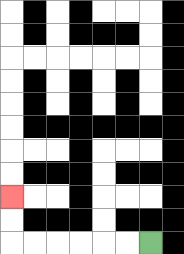{'start': '[6, 10]', 'end': '[0, 8]', 'path_directions': 'L,L,L,L,L,L,U,U', 'path_coordinates': '[[6, 10], [5, 10], [4, 10], [3, 10], [2, 10], [1, 10], [0, 10], [0, 9], [0, 8]]'}